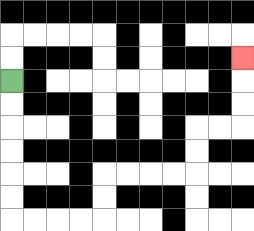{'start': '[0, 3]', 'end': '[10, 2]', 'path_directions': 'D,D,D,D,D,D,R,R,R,R,U,U,R,R,R,R,U,U,R,R,U,U,U', 'path_coordinates': '[[0, 3], [0, 4], [0, 5], [0, 6], [0, 7], [0, 8], [0, 9], [1, 9], [2, 9], [3, 9], [4, 9], [4, 8], [4, 7], [5, 7], [6, 7], [7, 7], [8, 7], [8, 6], [8, 5], [9, 5], [10, 5], [10, 4], [10, 3], [10, 2]]'}